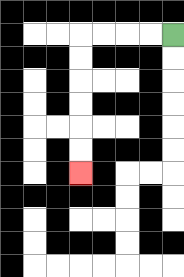{'start': '[7, 1]', 'end': '[3, 7]', 'path_directions': 'L,L,L,L,D,D,D,D,D,D', 'path_coordinates': '[[7, 1], [6, 1], [5, 1], [4, 1], [3, 1], [3, 2], [3, 3], [3, 4], [3, 5], [3, 6], [3, 7]]'}